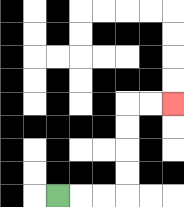{'start': '[2, 8]', 'end': '[7, 4]', 'path_directions': 'R,R,R,U,U,U,U,R,R', 'path_coordinates': '[[2, 8], [3, 8], [4, 8], [5, 8], [5, 7], [5, 6], [5, 5], [5, 4], [6, 4], [7, 4]]'}